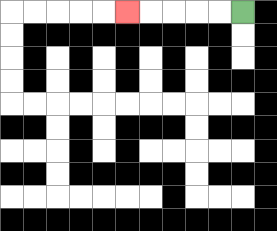{'start': '[10, 0]', 'end': '[5, 0]', 'path_directions': 'L,L,L,L,L', 'path_coordinates': '[[10, 0], [9, 0], [8, 0], [7, 0], [6, 0], [5, 0]]'}